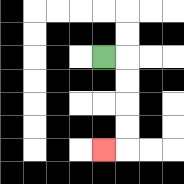{'start': '[4, 2]', 'end': '[4, 6]', 'path_directions': 'R,D,D,D,D,L', 'path_coordinates': '[[4, 2], [5, 2], [5, 3], [5, 4], [5, 5], [5, 6], [4, 6]]'}